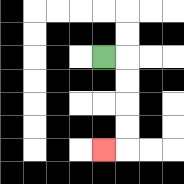{'start': '[4, 2]', 'end': '[4, 6]', 'path_directions': 'R,D,D,D,D,L', 'path_coordinates': '[[4, 2], [5, 2], [5, 3], [5, 4], [5, 5], [5, 6], [4, 6]]'}